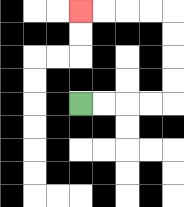{'start': '[3, 4]', 'end': '[3, 0]', 'path_directions': 'R,R,R,R,U,U,U,U,L,L,L,L', 'path_coordinates': '[[3, 4], [4, 4], [5, 4], [6, 4], [7, 4], [7, 3], [7, 2], [7, 1], [7, 0], [6, 0], [5, 0], [4, 0], [3, 0]]'}